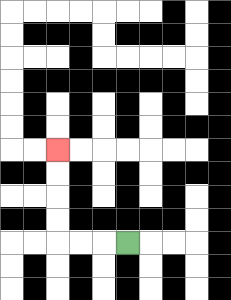{'start': '[5, 10]', 'end': '[2, 6]', 'path_directions': 'L,L,L,U,U,U,U', 'path_coordinates': '[[5, 10], [4, 10], [3, 10], [2, 10], [2, 9], [2, 8], [2, 7], [2, 6]]'}